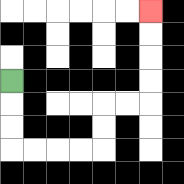{'start': '[0, 3]', 'end': '[6, 0]', 'path_directions': 'D,D,D,R,R,R,R,U,U,R,R,U,U,U,U', 'path_coordinates': '[[0, 3], [0, 4], [0, 5], [0, 6], [1, 6], [2, 6], [3, 6], [4, 6], [4, 5], [4, 4], [5, 4], [6, 4], [6, 3], [6, 2], [6, 1], [6, 0]]'}